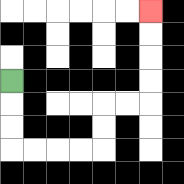{'start': '[0, 3]', 'end': '[6, 0]', 'path_directions': 'D,D,D,R,R,R,R,U,U,R,R,U,U,U,U', 'path_coordinates': '[[0, 3], [0, 4], [0, 5], [0, 6], [1, 6], [2, 6], [3, 6], [4, 6], [4, 5], [4, 4], [5, 4], [6, 4], [6, 3], [6, 2], [6, 1], [6, 0]]'}